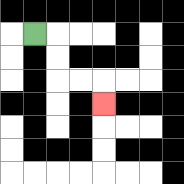{'start': '[1, 1]', 'end': '[4, 4]', 'path_directions': 'R,D,D,R,R,D', 'path_coordinates': '[[1, 1], [2, 1], [2, 2], [2, 3], [3, 3], [4, 3], [4, 4]]'}